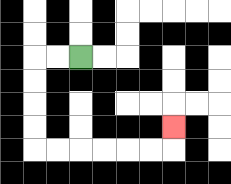{'start': '[3, 2]', 'end': '[7, 5]', 'path_directions': 'L,L,D,D,D,D,R,R,R,R,R,R,U', 'path_coordinates': '[[3, 2], [2, 2], [1, 2], [1, 3], [1, 4], [1, 5], [1, 6], [2, 6], [3, 6], [4, 6], [5, 6], [6, 6], [7, 6], [7, 5]]'}